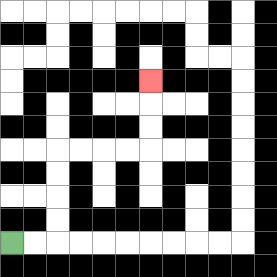{'start': '[0, 10]', 'end': '[6, 3]', 'path_directions': 'R,R,U,U,U,U,R,R,R,R,U,U,U', 'path_coordinates': '[[0, 10], [1, 10], [2, 10], [2, 9], [2, 8], [2, 7], [2, 6], [3, 6], [4, 6], [5, 6], [6, 6], [6, 5], [6, 4], [6, 3]]'}